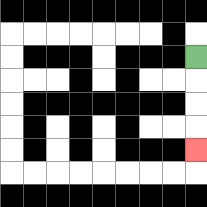{'start': '[8, 2]', 'end': '[8, 6]', 'path_directions': 'D,D,D,D', 'path_coordinates': '[[8, 2], [8, 3], [8, 4], [8, 5], [8, 6]]'}